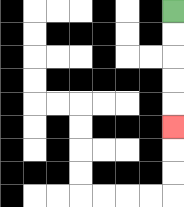{'start': '[7, 0]', 'end': '[7, 5]', 'path_directions': 'D,D,D,D,D', 'path_coordinates': '[[7, 0], [7, 1], [7, 2], [7, 3], [7, 4], [7, 5]]'}